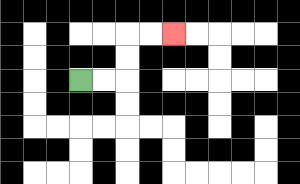{'start': '[3, 3]', 'end': '[7, 1]', 'path_directions': 'R,R,U,U,R,R', 'path_coordinates': '[[3, 3], [4, 3], [5, 3], [5, 2], [5, 1], [6, 1], [7, 1]]'}